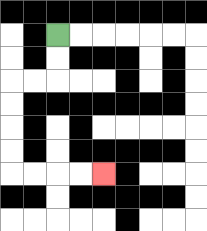{'start': '[2, 1]', 'end': '[4, 7]', 'path_directions': 'D,D,L,L,D,D,D,D,R,R,R,R', 'path_coordinates': '[[2, 1], [2, 2], [2, 3], [1, 3], [0, 3], [0, 4], [0, 5], [0, 6], [0, 7], [1, 7], [2, 7], [3, 7], [4, 7]]'}